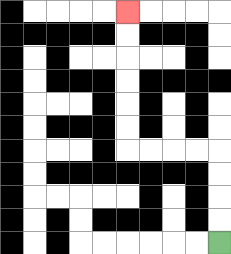{'start': '[9, 10]', 'end': '[5, 0]', 'path_directions': 'U,U,U,U,L,L,L,L,U,U,U,U,U,U', 'path_coordinates': '[[9, 10], [9, 9], [9, 8], [9, 7], [9, 6], [8, 6], [7, 6], [6, 6], [5, 6], [5, 5], [5, 4], [5, 3], [5, 2], [5, 1], [5, 0]]'}